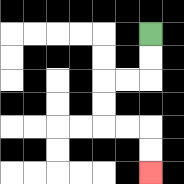{'start': '[6, 1]', 'end': '[6, 7]', 'path_directions': 'D,D,L,L,D,D,R,R,D,D', 'path_coordinates': '[[6, 1], [6, 2], [6, 3], [5, 3], [4, 3], [4, 4], [4, 5], [5, 5], [6, 5], [6, 6], [6, 7]]'}